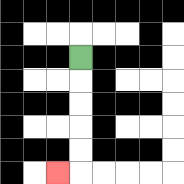{'start': '[3, 2]', 'end': '[2, 7]', 'path_directions': 'D,D,D,D,D,L', 'path_coordinates': '[[3, 2], [3, 3], [3, 4], [3, 5], [3, 6], [3, 7], [2, 7]]'}